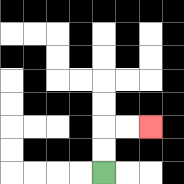{'start': '[4, 7]', 'end': '[6, 5]', 'path_directions': 'U,U,R,R', 'path_coordinates': '[[4, 7], [4, 6], [4, 5], [5, 5], [6, 5]]'}